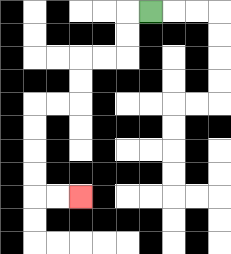{'start': '[6, 0]', 'end': '[3, 8]', 'path_directions': 'L,D,D,L,L,D,D,L,L,D,D,D,D,R,R', 'path_coordinates': '[[6, 0], [5, 0], [5, 1], [5, 2], [4, 2], [3, 2], [3, 3], [3, 4], [2, 4], [1, 4], [1, 5], [1, 6], [1, 7], [1, 8], [2, 8], [3, 8]]'}